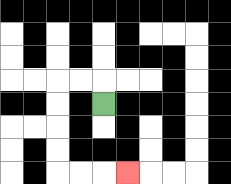{'start': '[4, 4]', 'end': '[5, 7]', 'path_directions': 'U,L,L,D,D,D,D,R,R,R', 'path_coordinates': '[[4, 4], [4, 3], [3, 3], [2, 3], [2, 4], [2, 5], [2, 6], [2, 7], [3, 7], [4, 7], [5, 7]]'}